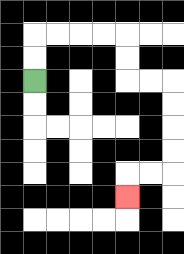{'start': '[1, 3]', 'end': '[5, 8]', 'path_directions': 'U,U,R,R,R,R,D,D,R,R,D,D,D,D,L,L,D', 'path_coordinates': '[[1, 3], [1, 2], [1, 1], [2, 1], [3, 1], [4, 1], [5, 1], [5, 2], [5, 3], [6, 3], [7, 3], [7, 4], [7, 5], [7, 6], [7, 7], [6, 7], [5, 7], [5, 8]]'}